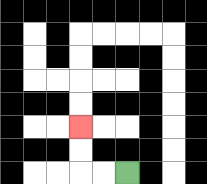{'start': '[5, 7]', 'end': '[3, 5]', 'path_directions': 'L,L,U,U', 'path_coordinates': '[[5, 7], [4, 7], [3, 7], [3, 6], [3, 5]]'}